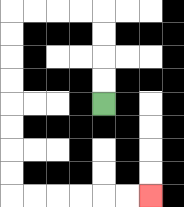{'start': '[4, 4]', 'end': '[6, 8]', 'path_directions': 'U,U,U,U,L,L,L,L,D,D,D,D,D,D,D,D,R,R,R,R,R,R', 'path_coordinates': '[[4, 4], [4, 3], [4, 2], [4, 1], [4, 0], [3, 0], [2, 0], [1, 0], [0, 0], [0, 1], [0, 2], [0, 3], [0, 4], [0, 5], [0, 6], [0, 7], [0, 8], [1, 8], [2, 8], [3, 8], [4, 8], [5, 8], [6, 8]]'}